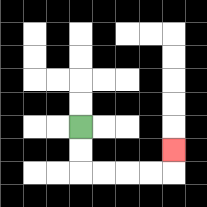{'start': '[3, 5]', 'end': '[7, 6]', 'path_directions': 'D,D,R,R,R,R,U', 'path_coordinates': '[[3, 5], [3, 6], [3, 7], [4, 7], [5, 7], [6, 7], [7, 7], [7, 6]]'}